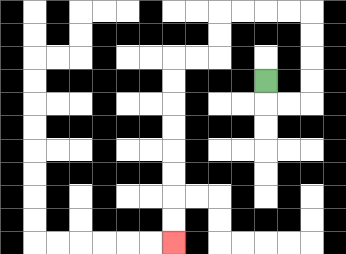{'start': '[11, 3]', 'end': '[7, 10]', 'path_directions': 'D,R,R,U,U,U,U,L,L,L,L,D,D,L,L,D,D,D,D,D,D,D,D', 'path_coordinates': '[[11, 3], [11, 4], [12, 4], [13, 4], [13, 3], [13, 2], [13, 1], [13, 0], [12, 0], [11, 0], [10, 0], [9, 0], [9, 1], [9, 2], [8, 2], [7, 2], [7, 3], [7, 4], [7, 5], [7, 6], [7, 7], [7, 8], [7, 9], [7, 10]]'}